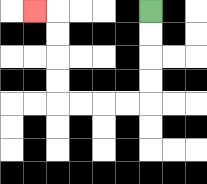{'start': '[6, 0]', 'end': '[1, 0]', 'path_directions': 'D,D,D,D,L,L,L,L,U,U,U,U,L', 'path_coordinates': '[[6, 0], [6, 1], [6, 2], [6, 3], [6, 4], [5, 4], [4, 4], [3, 4], [2, 4], [2, 3], [2, 2], [2, 1], [2, 0], [1, 0]]'}